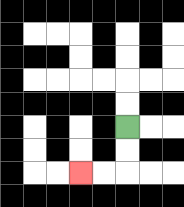{'start': '[5, 5]', 'end': '[3, 7]', 'path_directions': 'D,D,L,L', 'path_coordinates': '[[5, 5], [5, 6], [5, 7], [4, 7], [3, 7]]'}